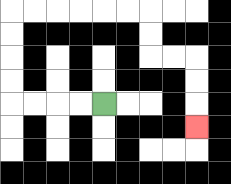{'start': '[4, 4]', 'end': '[8, 5]', 'path_directions': 'L,L,L,L,U,U,U,U,R,R,R,R,R,R,D,D,R,R,D,D,D', 'path_coordinates': '[[4, 4], [3, 4], [2, 4], [1, 4], [0, 4], [0, 3], [0, 2], [0, 1], [0, 0], [1, 0], [2, 0], [3, 0], [4, 0], [5, 0], [6, 0], [6, 1], [6, 2], [7, 2], [8, 2], [8, 3], [8, 4], [8, 5]]'}